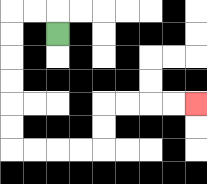{'start': '[2, 1]', 'end': '[8, 4]', 'path_directions': 'U,L,L,D,D,D,D,D,D,R,R,R,R,U,U,R,R,R,R', 'path_coordinates': '[[2, 1], [2, 0], [1, 0], [0, 0], [0, 1], [0, 2], [0, 3], [0, 4], [0, 5], [0, 6], [1, 6], [2, 6], [3, 6], [4, 6], [4, 5], [4, 4], [5, 4], [6, 4], [7, 4], [8, 4]]'}